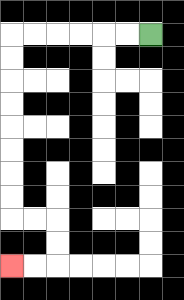{'start': '[6, 1]', 'end': '[0, 11]', 'path_directions': 'L,L,L,L,L,L,D,D,D,D,D,D,D,D,R,R,D,D,L,L', 'path_coordinates': '[[6, 1], [5, 1], [4, 1], [3, 1], [2, 1], [1, 1], [0, 1], [0, 2], [0, 3], [0, 4], [0, 5], [0, 6], [0, 7], [0, 8], [0, 9], [1, 9], [2, 9], [2, 10], [2, 11], [1, 11], [0, 11]]'}